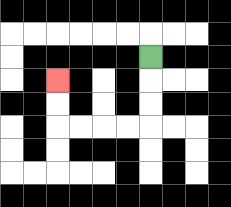{'start': '[6, 2]', 'end': '[2, 3]', 'path_directions': 'D,D,D,L,L,L,L,U,U', 'path_coordinates': '[[6, 2], [6, 3], [6, 4], [6, 5], [5, 5], [4, 5], [3, 5], [2, 5], [2, 4], [2, 3]]'}